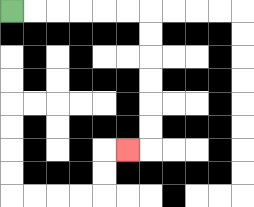{'start': '[0, 0]', 'end': '[5, 6]', 'path_directions': 'R,R,R,R,R,R,D,D,D,D,D,D,L', 'path_coordinates': '[[0, 0], [1, 0], [2, 0], [3, 0], [4, 0], [5, 0], [6, 0], [6, 1], [6, 2], [6, 3], [6, 4], [6, 5], [6, 6], [5, 6]]'}